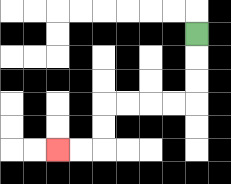{'start': '[8, 1]', 'end': '[2, 6]', 'path_directions': 'D,D,D,L,L,L,L,D,D,L,L', 'path_coordinates': '[[8, 1], [8, 2], [8, 3], [8, 4], [7, 4], [6, 4], [5, 4], [4, 4], [4, 5], [4, 6], [3, 6], [2, 6]]'}